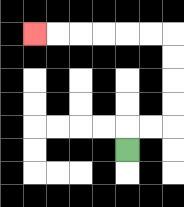{'start': '[5, 6]', 'end': '[1, 1]', 'path_directions': 'U,R,R,U,U,U,U,L,L,L,L,L,L', 'path_coordinates': '[[5, 6], [5, 5], [6, 5], [7, 5], [7, 4], [7, 3], [7, 2], [7, 1], [6, 1], [5, 1], [4, 1], [3, 1], [2, 1], [1, 1]]'}